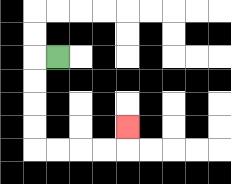{'start': '[2, 2]', 'end': '[5, 5]', 'path_directions': 'L,D,D,D,D,R,R,R,R,U', 'path_coordinates': '[[2, 2], [1, 2], [1, 3], [1, 4], [1, 5], [1, 6], [2, 6], [3, 6], [4, 6], [5, 6], [5, 5]]'}